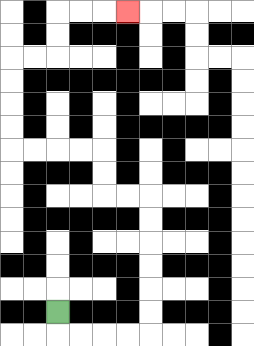{'start': '[2, 13]', 'end': '[5, 0]', 'path_directions': 'D,R,R,R,R,U,U,U,U,U,U,L,L,U,U,L,L,L,L,U,U,U,U,R,R,U,U,R,R,R', 'path_coordinates': '[[2, 13], [2, 14], [3, 14], [4, 14], [5, 14], [6, 14], [6, 13], [6, 12], [6, 11], [6, 10], [6, 9], [6, 8], [5, 8], [4, 8], [4, 7], [4, 6], [3, 6], [2, 6], [1, 6], [0, 6], [0, 5], [0, 4], [0, 3], [0, 2], [1, 2], [2, 2], [2, 1], [2, 0], [3, 0], [4, 0], [5, 0]]'}